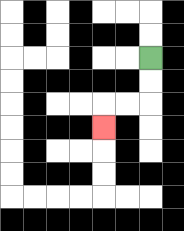{'start': '[6, 2]', 'end': '[4, 5]', 'path_directions': 'D,D,L,L,D', 'path_coordinates': '[[6, 2], [6, 3], [6, 4], [5, 4], [4, 4], [4, 5]]'}